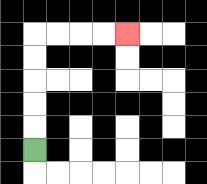{'start': '[1, 6]', 'end': '[5, 1]', 'path_directions': 'U,U,U,U,U,R,R,R,R', 'path_coordinates': '[[1, 6], [1, 5], [1, 4], [1, 3], [1, 2], [1, 1], [2, 1], [3, 1], [4, 1], [5, 1]]'}